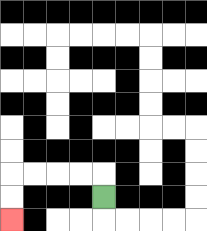{'start': '[4, 8]', 'end': '[0, 9]', 'path_directions': 'U,L,L,L,L,D,D', 'path_coordinates': '[[4, 8], [4, 7], [3, 7], [2, 7], [1, 7], [0, 7], [0, 8], [0, 9]]'}